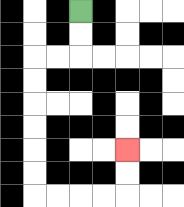{'start': '[3, 0]', 'end': '[5, 6]', 'path_directions': 'D,D,L,L,D,D,D,D,D,D,R,R,R,R,U,U', 'path_coordinates': '[[3, 0], [3, 1], [3, 2], [2, 2], [1, 2], [1, 3], [1, 4], [1, 5], [1, 6], [1, 7], [1, 8], [2, 8], [3, 8], [4, 8], [5, 8], [5, 7], [5, 6]]'}